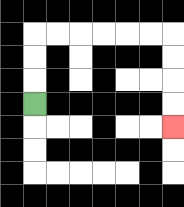{'start': '[1, 4]', 'end': '[7, 5]', 'path_directions': 'U,U,U,R,R,R,R,R,R,D,D,D,D', 'path_coordinates': '[[1, 4], [1, 3], [1, 2], [1, 1], [2, 1], [3, 1], [4, 1], [5, 1], [6, 1], [7, 1], [7, 2], [7, 3], [7, 4], [7, 5]]'}